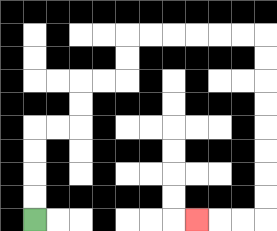{'start': '[1, 9]', 'end': '[8, 9]', 'path_directions': 'U,U,U,U,R,R,U,U,R,R,U,U,R,R,R,R,R,R,D,D,D,D,D,D,D,D,L,L,L', 'path_coordinates': '[[1, 9], [1, 8], [1, 7], [1, 6], [1, 5], [2, 5], [3, 5], [3, 4], [3, 3], [4, 3], [5, 3], [5, 2], [5, 1], [6, 1], [7, 1], [8, 1], [9, 1], [10, 1], [11, 1], [11, 2], [11, 3], [11, 4], [11, 5], [11, 6], [11, 7], [11, 8], [11, 9], [10, 9], [9, 9], [8, 9]]'}